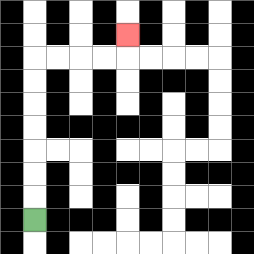{'start': '[1, 9]', 'end': '[5, 1]', 'path_directions': 'U,U,U,U,U,U,U,R,R,R,R,U', 'path_coordinates': '[[1, 9], [1, 8], [1, 7], [1, 6], [1, 5], [1, 4], [1, 3], [1, 2], [2, 2], [3, 2], [4, 2], [5, 2], [5, 1]]'}